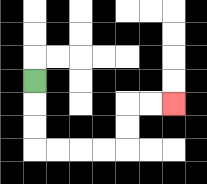{'start': '[1, 3]', 'end': '[7, 4]', 'path_directions': 'D,D,D,R,R,R,R,U,U,R,R', 'path_coordinates': '[[1, 3], [1, 4], [1, 5], [1, 6], [2, 6], [3, 6], [4, 6], [5, 6], [5, 5], [5, 4], [6, 4], [7, 4]]'}